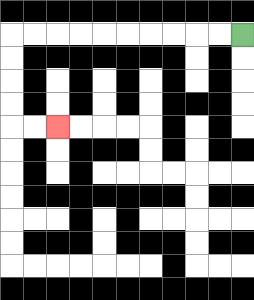{'start': '[10, 1]', 'end': '[2, 5]', 'path_directions': 'L,L,L,L,L,L,L,L,L,L,D,D,D,D,R,R', 'path_coordinates': '[[10, 1], [9, 1], [8, 1], [7, 1], [6, 1], [5, 1], [4, 1], [3, 1], [2, 1], [1, 1], [0, 1], [0, 2], [0, 3], [0, 4], [0, 5], [1, 5], [2, 5]]'}